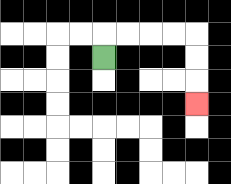{'start': '[4, 2]', 'end': '[8, 4]', 'path_directions': 'U,R,R,R,R,D,D,D', 'path_coordinates': '[[4, 2], [4, 1], [5, 1], [6, 1], [7, 1], [8, 1], [8, 2], [8, 3], [8, 4]]'}